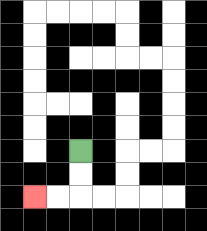{'start': '[3, 6]', 'end': '[1, 8]', 'path_directions': 'D,D,L,L', 'path_coordinates': '[[3, 6], [3, 7], [3, 8], [2, 8], [1, 8]]'}